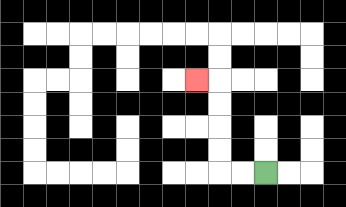{'start': '[11, 7]', 'end': '[8, 3]', 'path_directions': 'L,L,U,U,U,U,L', 'path_coordinates': '[[11, 7], [10, 7], [9, 7], [9, 6], [9, 5], [9, 4], [9, 3], [8, 3]]'}